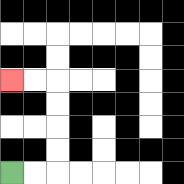{'start': '[0, 7]', 'end': '[0, 3]', 'path_directions': 'R,R,U,U,U,U,L,L', 'path_coordinates': '[[0, 7], [1, 7], [2, 7], [2, 6], [2, 5], [2, 4], [2, 3], [1, 3], [0, 3]]'}